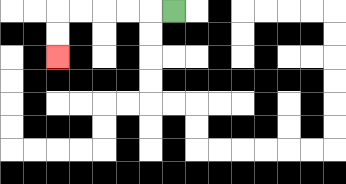{'start': '[7, 0]', 'end': '[2, 2]', 'path_directions': 'L,L,L,L,L,D,D', 'path_coordinates': '[[7, 0], [6, 0], [5, 0], [4, 0], [3, 0], [2, 0], [2, 1], [2, 2]]'}